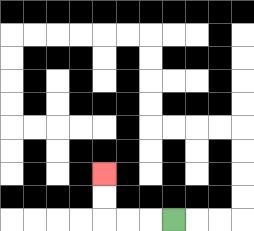{'start': '[7, 9]', 'end': '[4, 7]', 'path_directions': 'L,L,L,U,U', 'path_coordinates': '[[7, 9], [6, 9], [5, 9], [4, 9], [4, 8], [4, 7]]'}